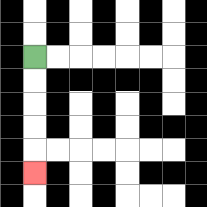{'start': '[1, 2]', 'end': '[1, 7]', 'path_directions': 'D,D,D,D,D', 'path_coordinates': '[[1, 2], [1, 3], [1, 4], [1, 5], [1, 6], [1, 7]]'}